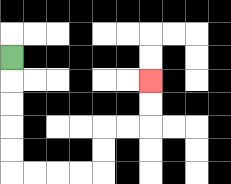{'start': '[0, 2]', 'end': '[6, 3]', 'path_directions': 'D,D,D,D,D,R,R,R,R,U,U,R,R,U,U', 'path_coordinates': '[[0, 2], [0, 3], [0, 4], [0, 5], [0, 6], [0, 7], [1, 7], [2, 7], [3, 7], [4, 7], [4, 6], [4, 5], [5, 5], [6, 5], [6, 4], [6, 3]]'}